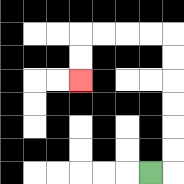{'start': '[6, 7]', 'end': '[3, 3]', 'path_directions': 'R,U,U,U,U,U,U,L,L,L,L,D,D', 'path_coordinates': '[[6, 7], [7, 7], [7, 6], [7, 5], [7, 4], [7, 3], [7, 2], [7, 1], [6, 1], [5, 1], [4, 1], [3, 1], [3, 2], [3, 3]]'}